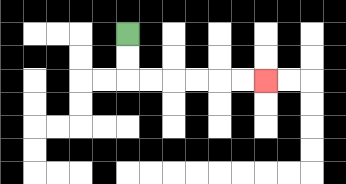{'start': '[5, 1]', 'end': '[11, 3]', 'path_directions': 'D,D,R,R,R,R,R,R', 'path_coordinates': '[[5, 1], [5, 2], [5, 3], [6, 3], [7, 3], [8, 3], [9, 3], [10, 3], [11, 3]]'}